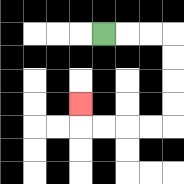{'start': '[4, 1]', 'end': '[3, 4]', 'path_directions': 'R,R,R,D,D,D,D,L,L,L,L,U', 'path_coordinates': '[[4, 1], [5, 1], [6, 1], [7, 1], [7, 2], [7, 3], [7, 4], [7, 5], [6, 5], [5, 5], [4, 5], [3, 5], [3, 4]]'}